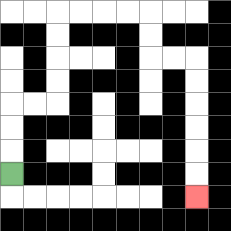{'start': '[0, 7]', 'end': '[8, 8]', 'path_directions': 'U,U,U,R,R,U,U,U,U,R,R,R,R,D,D,R,R,D,D,D,D,D,D', 'path_coordinates': '[[0, 7], [0, 6], [0, 5], [0, 4], [1, 4], [2, 4], [2, 3], [2, 2], [2, 1], [2, 0], [3, 0], [4, 0], [5, 0], [6, 0], [6, 1], [6, 2], [7, 2], [8, 2], [8, 3], [8, 4], [8, 5], [8, 6], [8, 7], [8, 8]]'}